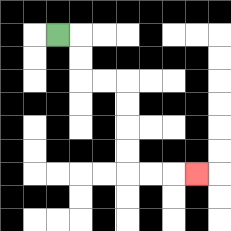{'start': '[2, 1]', 'end': '[8, 7]', 'path_directions': 'R,D,D,R,R,D,D,D,D,R,R,R', 'path_coordinates': '[[2, 1], [3, 1], [3, 2], [3, 3], [4, 3], [5, 3], [5, 4], [5, 5], [5, 6], [5, 7], [6, 7], [7, 7], [8, 7]]'}